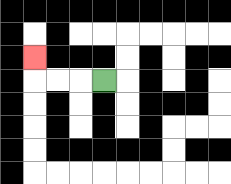{'start': '[4, 3]', 'end': '[1, 2]', 'path_directions': 'L,L,L,U', 'path_coordinates': '[[4, 3], [3, 3], [2, 3], [1, 3], [1, 2]]'}